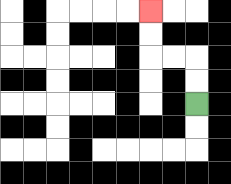{'start': '[8, 4]', 'end': '[6, 0]', 'path_directions': 'U,U,L,L,U,U', 'path_coordinates': '[[8, 4], [8, 3], [8, 2], [7, 2], [6, 2], [6, 1], [6, 0]]'}